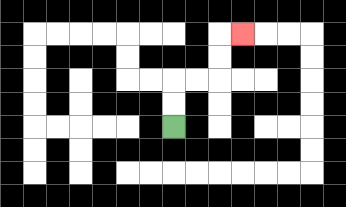{'start': '[7, 5]', 'end': '[10, 1]', 'path_directions': 'U,U,R,R,U,U,R', 'path_coordinates': '[[7, 5], [7, 4], [7, 3], [8, 3], [9, 3], [9, 2], [9, 1], [10, 1]]'}